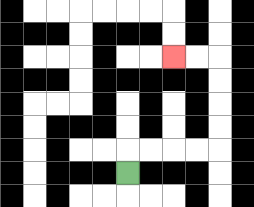{'start': '[5, 7]', 'end': '[7, 2]', 'path_directions': 'U,R,R,R,R,U,U,U,U,L,L', 'path_coordinates': '[[5, 7], [5, 6], [6, 6], [7, 6], [8, 6], [9, 6], [9, 5], [9, 4], [9, 3], [9, 2], [8, 2], [7, 2]]'}